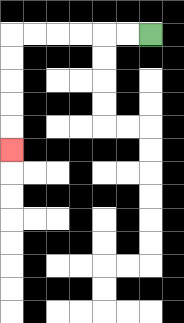{'start': '[6, 1]', 'end': '[0, 6]', 'path_directions': 'L,L,L,L,L,L,D,D,D,D,D', 'path_coordinates': '[[6, 1], [5, 1], [4, 1], [3, 1], [2, 1], [1, 1], [0, 1], [0, 2], [0, 3], [0, 4], [0, 5], [0, 6]]'}